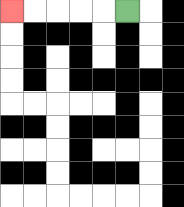{'start': '[5, 0]', 'end': '[0, 0]', 'path_directions': 'L,L,L,L,L', 'path_coordinates': '[[5, 0], [4, 0], [3, 0], [2, 0], [1, 0], [0, 0]]'}